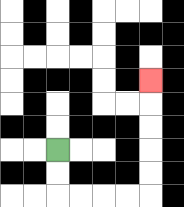{'start': '[2, 6]', 'end': '[6, 3]', 'path_directions': 'D,D,R,R,R,R,U,U,U,U,U', 'path_coordinates': '[[2, 6], [2, 7], [2, 8], [3, 8], [4, 8], [5, 8], [6, 8], [6, 7], [6, 6], [6, 5], [6, 4], [6, 3]]'}